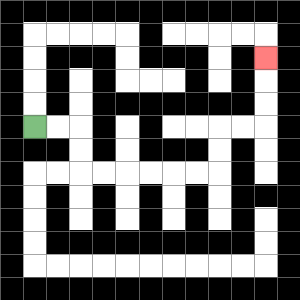{'start': '[1, 5]', 'end': '[11, 2]', 'path_directions': 'R,R,D,D,R,R,R,R,R,R,U,U,R,R,U,U,U', 'path_coordinates': '[[1, 5], [2, 5], [3, 5], [3, 6], [3, 7], [4, 7], [5, 7], [6, 7], [7, 7], [8, 7], [9, 7], [9, 6], [9, 5], [10, 5], [11, 5], [11, 4], [11, 3], [11, 2]]'}